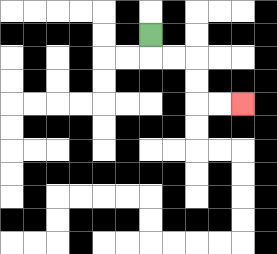{'start': '[6, 1]', 'end': '[10, 4]', 'path_directions': 'D,R,R,D,D,R,R', 'path_coordinates': '[[6, 1], [6, 2], [7, 2], [8, 2], [8, 3], [8, 4], [9, 4], [10, 4]]'}